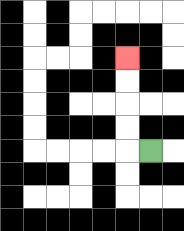{'start': '[6, 6]', 'end': '[5, 2]', 'path_directions': 'L,U,U,U,U', 'path_coordinates': '[[6, 6], [5, 6], [5, 5], [5, 4], [5, 3], [5, 2]]'}